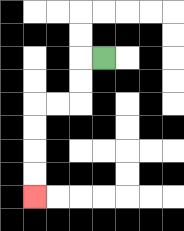{'start': '[4, 2]', 'end': '[1, 8]', 'path_directions': 'L,D,D,L,L,D,D,D,D', 'path_coordinates': '[[4, 2], [3, 2], [3, 3], [3, 4], [2, 4], [1, 4], [1, 5], [1, 6], [1, 7], [1, 8]]'}